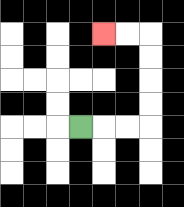{'start': '[3, 5]', 'end': '[4, 1]', 'path_directions': 'R,R,R,U,U,U,U,L,L', 'path_coordinates': '[[3, 5], [4, 5], [5, 5], [6, 5], [6, 4], [6, 3], [6, 2], [6, 1], [5, 1], [4, 1]]'}